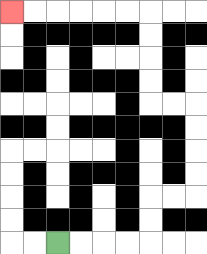{'start': '[2, 10]', 'end': '[0, 0]', 'path_directions': 'R,R,R,R,U,U,R,R,U,U,U,U,L,L,U,U,U,U,L,L,L,L,L,L', 'path_coordinates': '[[2, 10], [3, 10], [4, 10], [5, 10], [6, 10], [6, 9], [6, 8], [7, 8], [8, 8], [8, 7], [8, 6], [8, 5], [8, 4], [7, 4], [6, 4], [6, 3], [6, 2], [6, 1], [6, 0], [5, 0], [4, 0], [3, 0], [2, 0], [1, 0], [0, 0]]'}